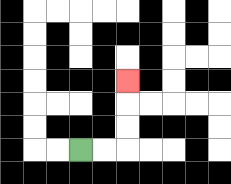{'start': '[3, 6]', 'end': '[5, 3]', 'path_directions': 'R,R,U,U,U', 'path_coordinates': '[[3, 6], [4, 6], [5, 6], [5, 5], [5, 4], [5, 3]]'}